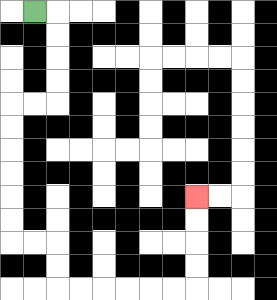{'start': '[1, 0]', 'end': '[8, 8]', 'path_directions': 'R,D,D,D,D,L,L,D,D,D,D,D,D,R,R,D,D,R,R,R,R,R,R,U,U,U,U', 'path_coordinates': '[[1, 0], [2, 0], [2, 1], [2, 2], [2, 3], [2, 4], [1, 4], [0, 4], [0, 5], [0, 6], [0, 7], [0, 8], [0, 9], [0, 10], [1, 10], [2, 10], [2, 11], [2, 12], [3, 12], [4, 12], [5, 12], [6, 12], [7, 12], [8, 12], [8, 11], [8, 10], [8, 9], [8, 8]]'}